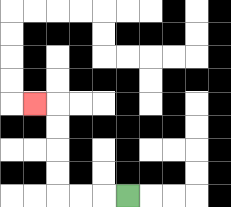{'start': '[5, 8]', 'end': '[1, 4]', 'path_directions': 'L,L,L,U,U,U,U,L', 'path_coordinates': '[[5, 8], [4, 8], [3, 8], [2, 8], [2, 7], [2, 6], [2, 5], [2, 4], [1, 4]]'}